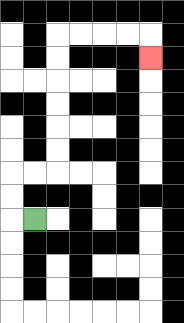{'start': '[1, 9]', 'end': '[6, 2]', 'path_directions': 'L,U,U,R,R,U,U,U,U,U,U,R,R,R,R,D', 'path_coordinates': '[[1, 9], [0, 9], [0, 8], [0, 7], [1, 7], [2, 7], [2, 6], [2, 5], [2, 4], [2, 3], [2, 2], [2, 1], [3, 1], [4, 1], [5, 1], [6, 1], [6, 2]]'}